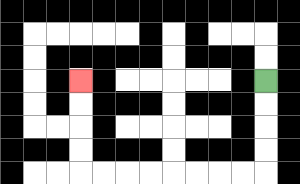{'start': '[11, 3]', 'end': '[3, 3]', 'path_directions': 'D,D,D,D,L,L,L,L,L,L,L,L,U,U,U,U', 'path_coordinates': '[[11, 3], [11, 4], [11, 5], [11, 6], [11, 7], [10, 7], [9, 7], [8, 7], [7, 7], [6, 7], [5, 7], [4, 7], [3, 7], [3, 6], [3, 5], [3, 4], [3, 3]]'}